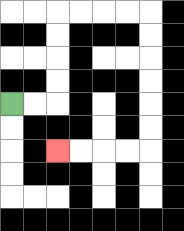{'start': '[0, 4]', 'end': '[2, 6]', 'path_directions': 'R,R,U,U,U,U,R,R,R,R,D,D,D,D,D,D,L,L,L,L', 'path_coordinates': '[[0, 4], [1, 4], [2, 4], [2, 3], [2, 2], [2, 1], [2, 0], [3, 0], [4, 0], [5, 0], [6, 0], [6, 1], [6, 2], [6, 3], [6, 4], [6, 5], [6, 6], [5, 6], [4, 6], [3, 6], [2, 6]]'}